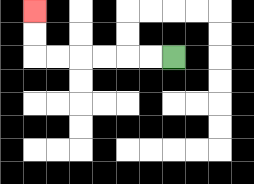{'start': '[7, 2]', 'end': '[1, 0]', 'path_directions': 'L,L,L,L,L,L,U,U', 'path_coordinates': '[[7, 2], [6, 2], [5, 2], [4, 2], [3, 2], [2, 2], [1, 2], [1, 1], [1, 0]]'}